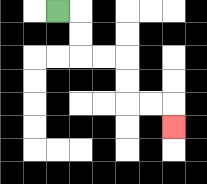{'start': '[2, 0]', 'end': '[7, 5]', 'path_directions': 'R,D,D,R,R,D,D,R,R,D', 'path_coordinates': '[[2, 0], [3, 0], [3, 1], [3, 2], [4, 2], [5, 2], [5, 3], [5, 4], [6, 4], [7, 4], [7, 5]]'}